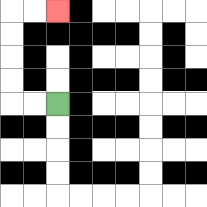{'start': '[2, 4]', 'end': '[2, 0]', 'path_directions': 'L,L,U,U,U,U,R,R', 'path_coordinates': '[[2, 4], [1, 4], [0, 4], [0, 3], [0, 2], [0, 1], [0, 0], [1, 0], [2, 0]]'}